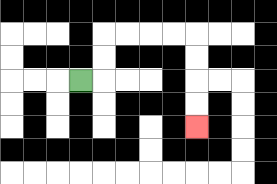{'start': '[3, 3]', 'end': '[8, 5]', 'path_directions': 'R,U,U,R,R,R,R,D,D,D,D', 'path_coordinates': '[[3, 3], [4, 3], [4, 2], [4, 1], [5, 1], [6, 1], [7, 1], [8, 1], [8, 2], [8, 3], [8, 4], [8, 5]]'}